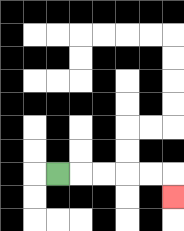{'start': '[2, 7]', 'end': '[7, 8]', 'path_directions': 'R,R,R,R,R,D', 'path_coordinates': '[[2, 7], [3, 7], [4, 7], [5, 7], [6, 7], [7, 7], [7, 8]]'}